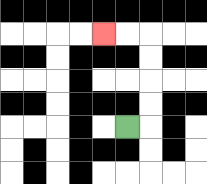{'start': '[5, 5]', 'end': '[4, 1]', 'path_directions': 'R,U,U,U,U,L,L', 'path_coordinates': '[[5, 5], [6, 5], [6, 4], [6, 3], [6, 2], [6, 1], [5, 1], [4, 1]]'}